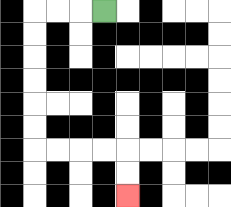{'start': '[4, 0]', 'end': '[5, 8]', 'path_directions': 'L,L,L,D,D,D,D,D,D,R,R,R,R,D,D', 'path_coordinates': '[[4, 0], [3, 0], [2, 0], [1, 0], [1, 1], [1, 2], [1, 3], [1, 4], [1, 5], [1, 6], [2, 6], [3, 6], [4, 6], [5, 6], [5, 7], [5, 8]]'}